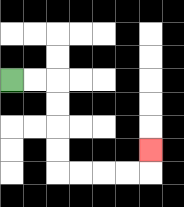{'start': '[0, 3]', 'end': '[6, 6]', 'path_directions': 'R,R,D,D,D,D,R,R,R,R,U', 'path_coordinates': '[[0, 3], [1, 3], [2, 3], [2, 4], [2, 5], [2, 6], [2, 7], [3, 7], [4, 7], [5, 7], [6, 7], [6, 6]]'}